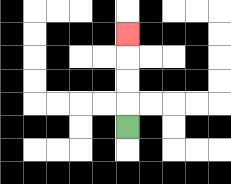{'start': '[5, 5]', 'end': '[5, 1]', 'path_directions': 'U,U,U,U', 'path_coordinates': '[[5, 5], [5, 4], [5, 3], [5, 2], [5, 1]]'}